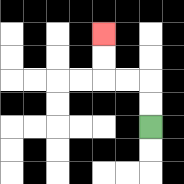{'start': '[6, 5]', 'end': '[4, 1]', 'path_directions': 'U,U,L,L,U,U', 'path_coordinates': '[[6, 5], [6, 4], [6, 3], [5, 3], [4, 3], [4, 2], [4, 1]]'}